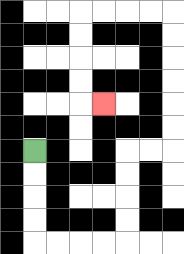{'start': '[1, 6]', 'end': '[4, 4]', 'path_directions': 'D,D,D,D,R,R,R,R,U,U,U,U,R,R,U,U,U,U,U,U,L,L,L,L,D,D,D,D,R', 'path_coordinates': '[[1, 6], [1, 7], [1, 8], [1, 9], [1, 10], [2, 10], [3, 10], [4, 10], [5, 10], [5, 9], [5, 8], [5, 7], [5, 6], [6, 6], [7, 6], [7, 5], [7, 4], [7, 3], [7, 2], [7, 1], [7, 0], [6, 0], [5, 0], [4, 0], [3, 0], [3, 1], [3, 2], [3, 3], [3, 4], [4, 4]]'}